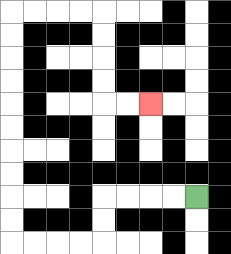{'start': '[8, 8]', 'end': '[6, 4]', 'path_directions': 'L,L,L,L,D,D,L,L,L,L,U,U,U,U,U,U,U,U,U,U,R,R,R,R,D,D,D,D,R,R', 'path_coordinates': '[[8, 8], [7, 8], [6, 8], [5, 8], [4, 8], [4, 9], [4, 10], [3, 10], [2, 10], [1, 10], [0, 10], [0, 9], [0, 8], [0, 7], [0, 6], [0, 5], [0, 4], [0, 3], [0, 2], [0, 1], [0, 0], [1, 0], [2, 0], [3, 0], [4, 0], [4, 1], [4, 2], [4, 3], [4, 4], [5, 4], [6, 4]]'}